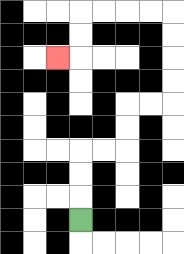{'start': '[3, 9]', 'end': '[2, 2]', 'path_directions': 'U,U,U,R,R,U,U,R,R,U,U,U,U,L,L,L,L,D,D,L', 'path_coordinates': '[[3, 9], [3, 8], [3, 7], [3, 6], [4, 6], [5, 6], [5, 5], [5, 4], [6, 4], [7, 4], [7, 3], [7, 2], [7, 1], [7, 0], [6, 0], [5, 0], [4, 0], [3, 0], [3, 1], [3, 2], [2, 2]]'}